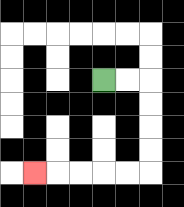{'start': '[4, 3]', 'end': '[1, 7]', 'path_directions': 'R,R,D,D,D,D,L,L,L,L,L', 'path_coordinates': '[[4, 3], [5, 3], [6, 3], [6, 4], [6, 5], [6, 6], [6, 7], [5, 7], [4, 7], [3, 7], [2, 7], [1, 7]]'}